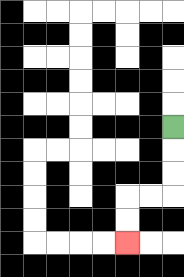{'start': '[7, 5]', 'end': '[5, 10]', 'path_directions': 'D,D,D,L,L,D,D', 'path_coordinates': '[[7, 5], [7, 6], [7, 7], [7, 8], [6, 8], [5, 8], [5, 9], [5, 10]]'}